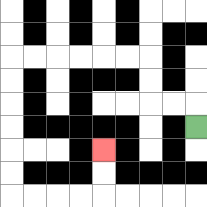{'start': '[8, 5]', 'end': '[4, 6]', 'path_directions': 'U,L,L,U,U,L,L,L,L,L,L,D,D,D,D,D,D,R,R,R,R,U,U', 'path_coordinates': '[[8, 5], [8, 4], [7, 4], [6, 4], [6, 3], [6, 2], [5, 2], [4, 2], [3, 2], [2, 2], [1, 2], [0, 2], [0, 3], [0, 4], [0, 5], [0, 6], [0, 7], [0, 8], [1, 8], [2, 8], [3, 8], [4, 8], [4, 7], [4, 6]]'}